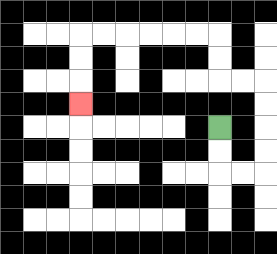{'start': '[9, 5]', 'end': '[3, 4]', 'path_directions': 'D,D,R,R,U,U,U,U,L,L,U,U,L,L,L,L,L,L,D,D,D', 'path_coordinates': '[[9, 5], [9, 6], [9, 7], [10, 7], [11, 7], [11, 6], [11, 5], [11, 4], [11, 3], [10, 3], [9, 3], [9, 2], [9, 1], [8, 1], [7, 1], [6, 1], [5, 1], [4, 1], [3, 1], [3, 2], [3, 3], [3, 4]]'}